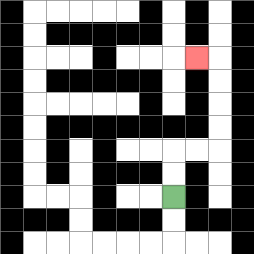{'start': '[7, 8]', 'end': '[8, 2]', 'path_directions': 'U,U,R,R,U,U,U,U,L', 'path_coordinates': '[[7, 8], [7, 7], [7, 6], [8, 6], [9, 6], [9, 5], [9, 4], [9, 3], [9, 2], [8, 2]]'}